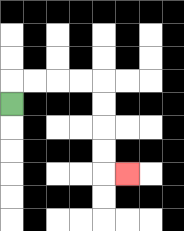{'start': '[0, 4]', 'end': '[5, 7]', 'path_directions': 'U,R,R,R,R,D,D,D,D,R', 'path_coordinates': '[[0, 4], [0, 3], [1, 3], [2, 3], [3, 3], [4, 3], [4, 4], [4, 5], [4, 6], [4, 7], [5, 7]]'}